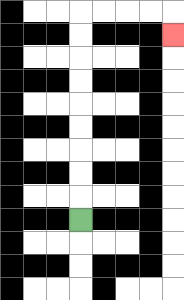{'start': '[3, 9]', 'end': '[7, 1]', 'path_directions': 'U,U,U,U,U,U,U,U,U,R,R,R,R,D', 'path_coordinates': '[[3, 9], [3, 8], [3, 7], [3, 6], [3, 5], [3, 4], [3, 3], [3, 2], [3, 1], [3, 0], [4, 0], [5, 0], [6, 0], [7, 0], [7, 1]]'}